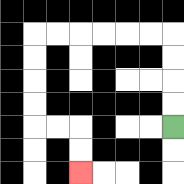{'start': '[7, 5]', 'end': '[3, 7]', 'path_directions': 'U,U,U,U,L,L,L,L,L,L,D,D,D,D,R,R,D,D', 'path_coordinates': '[[7, 5], [7, 4], [7, 3], [7, 2], [7, 1], [6, 1], [5, 1], [4, 1], [3, 1], [2, 1], [1, 1], [1, 2], [1, 3], [1, 4], [1, 5], [2, 5], [3, 5], [3, 6], [3, 7]]'}